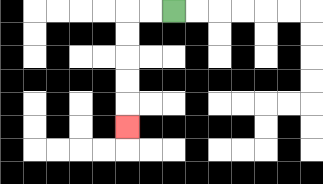{'start': '[7, 0]', 'end': '[5, 5]', 'path_directions': 'L,L,D,D,D,D,D', 'path_coordinates': '[[7, 0], [6, 0], [5, 0], [5, 1], [5, 2], [5, 3], [5, 4], [5, 5]]'}